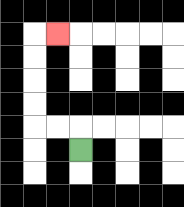{'start': '[3, 6]', 'end': '[2, 1]', 'path_directions': 'U,L,L,U,U,U,U,R', 'path_coordinates': '[[3, 6], [3, 5], [2, 5], [1, 5], [1, 4], [1, 3], [1, 2], [1, 1], [2, 1]]'}